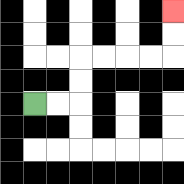{'start': '[1, 4]', 'end': '[7, 0]', 'path_directions': 'R,R,U,U,R,R,R,R,U,U', 'path_coordinates': '[[1, 4], [2, 4], [3, 4], [3, 3], [3, 2], [4, 2], [5, 2], [6, 2], [7, 2], [7, 1], [7, 0]]'}